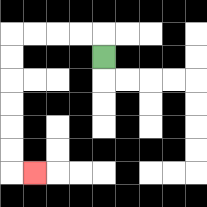{'start': '[4, 2]', 'end': '[1, 7]', 'path_directions': 'U,L,L,L,L,D,D,D,D,D,D,R', 'path_coordinates': '[[4, 2], [4, 1], [3, 1], [2, 1], [1, 1], [0, 1], [0, 2], [0, 3], [0, 4], [0, 5], [0, 6], [0, 7], [1, 7]]'}